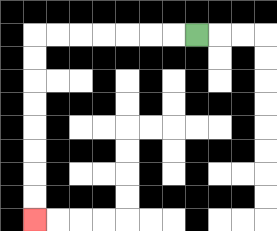{'start': '[8, 1]', 'end': '[1, 9]', 'path_directions': 'L,L,L,L,L,L,L,D,D,D,D,D,D,D,D', 'path_coordinates': '[[8, 1], [7, 1], [6, 1], [5, 1], [4, 1], [3, 1], [2, 1], [1, 1], [1, 2], [1, 3], [1, 4], [1, 5], [1, 6], [1, 7], [1, 8], [1, 9]]'}